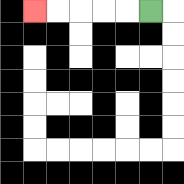{'start': '[6, 0]', 'end': '[1, 0]', 'path_directions': 'L,L,L,L,L', 'path_coordinates': '[[6, 0], [5, 0], [4, 0], [3, 0], [2, 0], [1, 0]]'}